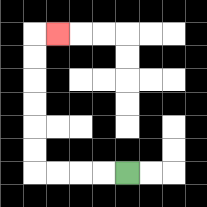{'start': '[5, 7]', 'end': '[2, 1]', 'path_directions': 'L,L,L,L,U,U,U,U,U,U,R', 'path_coordinates': '[[5, 7], [4, 7], [3, 7], [2, 7], [1, 7], [1, 6], [1, 5], [1, 4], [1, 3], [1, 2], [1, 1], [2, 1]]'}